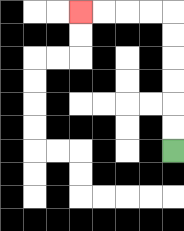{'start': '[7, 6]', 'end': '[3, 0]', 'path_directions': 'U,U,U,U,U,U,L,L,L,L', 'path_coordinates': '[[7, 6], [7, 5], [7, 4], [7, 3], [7, 2], [7, 1], [7, 0], [6, 0], [5, 0], [4, 0], [3, 0]]'}